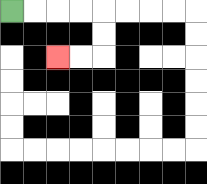{'start': '[0, 0]', 'end': '[2, 2]', 'path_directions': 'R,R,R,R,D,D,L,L', 'path_coordinates': '[[0, 0], [1, 0], [2, 0], [3, 0], [4, 0], [4, 1], [4, 2], [3, 2], [2, 2]]'}